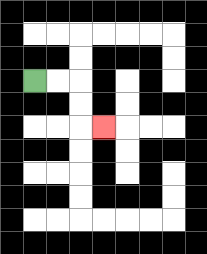{'start': '[1, 3]', 'end': '[4, 5]', 'path_directions': 'R,R,D,D,R', 'path_coordinates': '[[1, 3], [2, 3], [3, 3], [3, 4], [3, 5], [4, 5]]'}